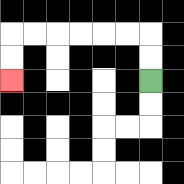{'start': '[6, 3]', 'end': '[0, 3]', 'path_directions': 'U,U,L,L,L,L,L,L,D,D', 'path_coordinates': '[[6, 3], [6, 2], [6, 1], [5, 1], [4, 1], [3, 1], [2, 1], [1, 1], [0, 1], [0, 2], [0, 3]]'}